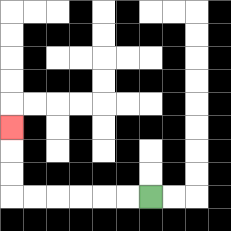{'start': '[6, 8]', 'end': '[0, 5]', 'path_directions': 'L,L,L,L,L,L,U,U,U', 'path_coordinates': '[[6, 8], [5, 8], [4, 8], [3, 8], [2, 8], [1, 8], [0, 8], [0, 7], [0, 6], [0, 5]]'}